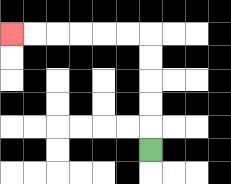{'start': '[6, 6]', 'end': '[0, 1]', 'path_directions': 'U,U,U,U,U,L,L,L,L,L,L', 'path_coordinates': '[[6, 6], [6, 5], [6, 4], [6, 3], [6, 2], [6, 1], [5, 1], [4, 1], [3, 1], [2, 1], [1, 1], [0, 1]]'}